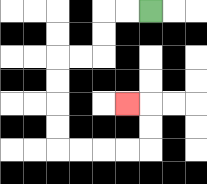{'start': '[6, 0]', 'end': '[5, 4]', 'path_directions': 'L,L,D,D,L,L,D,D,D,D,R,R,R,R,U,U,L', 'path_coordinates': '[[6, 0], [5, 0], [4, 0], [4, 1], [4, 2], [3, 2], [2, 2], [2, 3], [2, 4], [2, 5], [2, 6], [3, 6], [4, 6], [5, 6], [6, 6], [6, 5], [6, 4], [5, 4]]'}